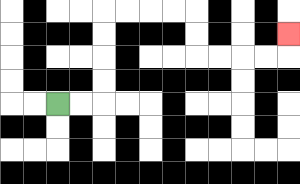{'start': '[2, 4]', 'end': '[12, 1]', 'path_directions': 'R,R,U,U,U,U,R,R,R,R,D,D,R,R,R,R,U', 'path_coordinates': '[[2, 4], [3, 4], [4, 4], [4, 3], [4, 2], [4, 1], [4, 0], [5, 0], [6, 0], [7, 0], [8, 0], [8, 1], [8, 2], [9, 2], [10, 2], [11, 2], [12, 2], [12, 1]]'}